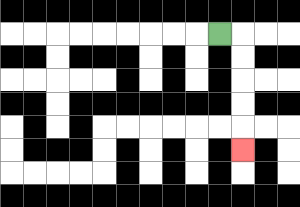{'start': '[9, 1]', 'end': '[10, 6]', 'path_directions': 'R,D,D,D,D,D', 'path_coordinates': '[[9, 1], [10, 1], [10, 2], [10, 3], [10, 4], [10, 5], [10, 6]]'}